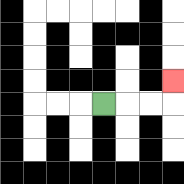{'start': '[4, 4]', 'end': '[7, 3]', 'path_directions': 'R,R,R,U', 'path_coordinates': '[[4, 4], [5, 4], [6, 4], [7, 4], [7, 3]]'}